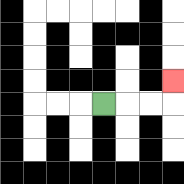{'start': '[4, 4]', 'end': '[7, 3]', 'path_directions': 'R,R,R,U', 'path_coordinates': '[[4, 4], [5, 4], [6, 4], [7, 4], [7, 3]]'}